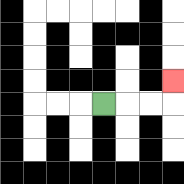{'start': '[4, 4]', 'end': '[7, 3]', 'path_directions': 'R,R,R,U', 'path_coordinates': '[[4, 4], [5, 4], [6, 4], [7, 4], [7, 3]]'}